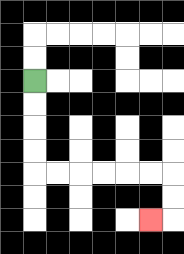{'start': '[1, 3]', 'end': '[6, 9]', 'path_directions': 'D,D,D,D,R,R,R,R,R,R,D,D,L', 'path_coordinates': '[[1, 3], [1, 4], [1, 5], [1, 6], [1, 7], [2, 7], [3, 7], [4, 7], [5, 7], [6, 7], [7, 7], [7, 8], [7, 9], [6, 9]]'}